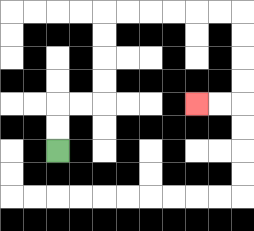{'start': '[2, 6]', 'end': '[8, 4]', 'path_directions': 'U,U,R,R,U,U,U,U,R,R,R,R,R,R,D,D,D,D,L,L', 'path_coordinates': '[[2, 6], [2, 5], [2, 4], [3, 4], [4, 4], [4, 3], [4, 2], [4, 1], [4, 0], [5, 0], [6, 0], [7, 0], [8, 0], [9, 0], [10, 0], [10, 1], [10, 2], [10, 3], [10, 4], [9, 4], [8, 4]]'}